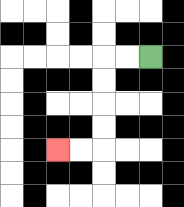{'start': '[6, 2]', 'end': '[2, 6]', 'path_directions': 'L,L,D,D,D,D,L,L', 'path_coordinates': '[[6, 2], [5, 2], [4, 2], [4, 3], [4, 4], [4, 5], [4, 6], [3, 6], [2, 6]]'}